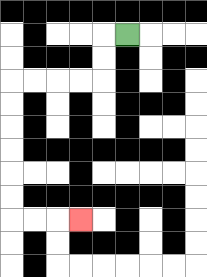{'start': '[5, 1]', 'end': '[3, 9]', 'path_directions': 'L,D,D,L,L,L,L,D,D,D,D,D,D,R,R,R', 'path_coordinates': '[[5, 1], [4, 1], [4, 2], [4, 3], [3, 3], [2, 3], [1, 3], [0, 3], [0, 4], [0, 5], [0, 6], [0, 7], [0, 8], [0, 9], [1, 9], [2, 9], [3, 9]]'}